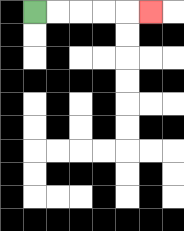{'start': '[1, 0]', 'end': '[6, 0]', 'path_directions': 'R,R,R,R,R', 'path_coordinates': '[[1, 0], [2, 0], [3, 0], [4, 0], [5, 0], [6, 0]]'}